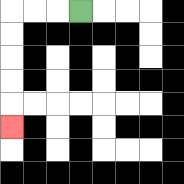{'start': '[3, 0]', 'end': '[0, 5]', 'path_directions': 'L,L,L,D,D,D,D,D', 'path_coordinates': '[[3, 0], [2, 0], [1, 0], [0, 0], [0, 1], [0, 2], [0, 3], [0, 4], [0, 5]]'}